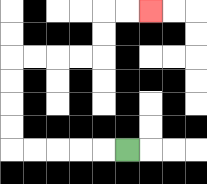{'start': '[5, 6]', 'end': '[6, 0]', 'path_directions': 'L,L,L,L,L,U,U,U,U,R,R,R,R,U,U,R,R', 'path_coordinates': '[[5, 6], [4, 6], [3, 6], [2, 6], [1, 6], [0, 6], [0, 5], [0, 4], [0, 3], [0, 2], [1, 2], [2, 2], [3, 2], [4, 2], [4, 1], [4, 0], [5, 0], [6, 0]]'}